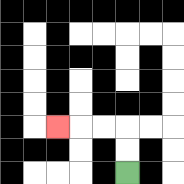{'start': '[5, 7]', 'end': '[2, 5]', 'path_directions': 'U,U,L,L,L', 'path_coordinates': '[[5, 7], [5, 6], [5, 5], [4, 5], [3, 5], [2, 5]]'}